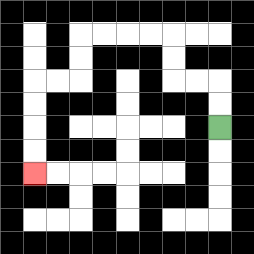{'start': '[9, 5]', 'end': '[1, 7]', 'path_directions': 'U,U,L,L,U,U,L,L,L,L,D,D,L,L,D,D,D,D', 'path_coordinates': '[[9, 5], [9, 4], [9, 3], [8, 3], [7, 3], [7, 2], [7, 1], [6, 1], [5, 1], [4, 1], [3, 1], [3, 2], [3, 3], [2, 3], [1, 3], [1, 4], [1, 5], [1, 6], [1, 7]]'}